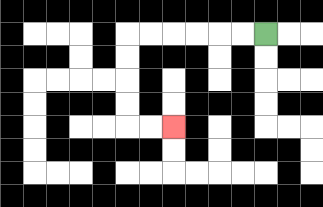{'start': '[11, 1]', 'end': '[7, 5]', 'path_directions': 'L,L,L,L,L,L,D,D,D,D,R,R', 'path_coordinates': '[[11, 1], [10, 1], [9, 1], [8, 1], [7, 1], [6, 1], [5, 1], [5, 2], [5, 3], [5, 4], [5, 5], [6, 5], [7, 5]]'}